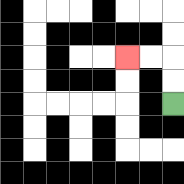{'start': '[7, 4]', 'end': '[5, 2]', 'path_directions': 'U,U,L,L', 'path_coordinates': '[[7, 4], [7, 3], [7, 2], [6, 2], [5, 2]]'}